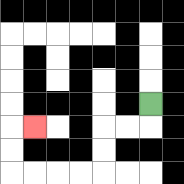{'start': '[6, 4]', 'end': '[1, 5]', 'path_directions': 'D,L,L,D,D,L,L,L,L,U,U,R', 'path_coordinates': '[[6, 4], [6, 5], [5, 5], [4, 5], [4, 6], [4, 7], [3, 7], [2, 7], [1, 7], [0, 7], [0, 6], [0, 5], [1, 5]]'}